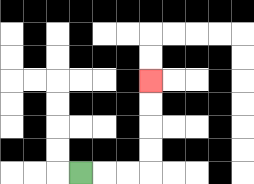{'start': '[3, 7]', 'end': '[6, 3]', 'path_directions': 'R,R,R,U,U,U,U', 'path_coordinates': '[[3, 7], [4, 7], [5, 7], [6, 7], [6, 6], [6, 5], [6, 4], [6, 3]]'}